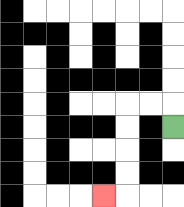{'start': '[7, 5]', 'end': '[4, 8]', 'path_directions': 'U,L,L,D,D,D,D,L', 'path_coordinates': '[[7, 5], [7, 4], [6, 4], [5, 4], [5, 5], [5, 6], [5, 7], [5, 8], [4, 8]]'}